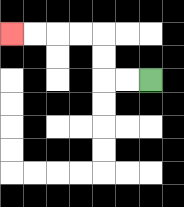{'start': '[6, 3]', 'end': '[0, 1]', 'path_directions': 'L,L,U,U,L,L,L,L', 'path_coordinates': '[[6, 3], [5, 3], [4, 3], [4, 2], [4, 1], [3, 1], [2, 1], [1, 1], [0, 1]]'}